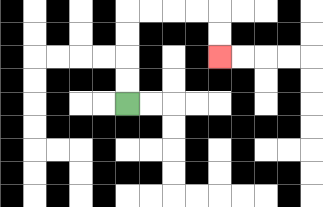{'start': '[5, 4]', 'end': '[9, 2]', 'path_directions': 'U,U,U,U,R,R,R,R,D,D', 'path_coordinates': '[[5, 4], [5, 3], [5, 2], [5, 1], [5, 0], [6, 0], [7, 0], [8, 0], [9, 0], [9, 1], [9, 2]]'}